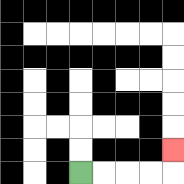{'start': '[3, 7]', 'end': '[7, 6]', 'path_directions': 'R,R,R,R,U', 'path_coordinates': '[[3, 7], [4, 7], [5, 7], [6, 7], [7, 7], [7, 6]]'}